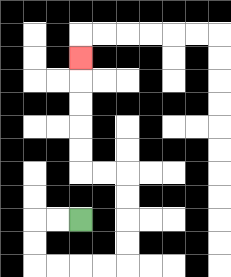{'start': '[3, 9]', 'end': '[3, 2]', 'path_directions': 'L,L,D,D,R,R,R,R,U,U,U,U,L,L,U,U,U,U,U', 'path_coordinates': '[[3, 9], [2, 9], [1, 9], [1, 10], [1, 11], [2, 11], [3, 11], [4, 11], [5, 11], [5, 10], [5, 9], [5, 8], [5, 7], [4, 7], [3, 7], [3, 6], [3, 5], [3, 4], [3, 3], [3, 2]]'}